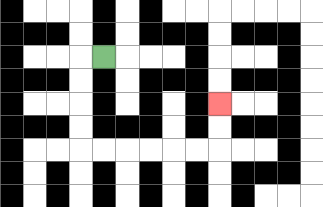{'start': '[4, 2]', 'end': '[9, 4]', 'path_directions': 'L,D,D,D,D,R,R,R,R,R,R,U,U', 'path_coordinates': '[[4, 2], [3, 2], [3, 3], [3, 4], [3, 5], [3, 6], [4, 6], [5, 6], [6, 6], [7, 6], [8, 6], [9, 6], [9, 5], [9, 4]]'}